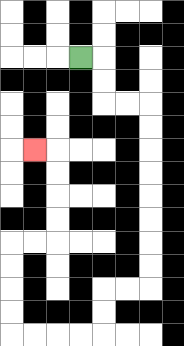{'start': '[3, 2]', 'end': '[1, 6]', 'path_directions': 'R,D,D,R,R,D,D,D,D,D,D,D,D,L,L,D,D,L,L,L,L,U,U,U,U,R,R,U,U,U,U,L', 'path_coordinates': '[[3, 2], [4, 2], [4, 3], [4, 4], [5, 4], [6, 4], [6, 5], [6, 6], [6, 7], [6, 8], [6, 9], [6, 10], [6, 11], [6, 12], [5, 12], [4, 12], [4, 13], [4, 14], [3, 14], [2, 14], [1, 14], [0, 14], [0, 13], [0, 12], [0, 11], [0, 10], [1, 10], [2, 10], [2, 9], [2, 8], [2, 7], [2, 6], [1, 6]]'}